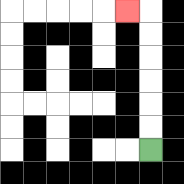{'start': '[6, 6]', 'end': '[5, 0]', 'path_directions': 'U,U,U,U,U,U,L', 'path_coordinates': '[[6, 6], [6, 5], [6, 4], [6, 3], [6, 2], [6, 1], [6, 0], [5, 0]]'}